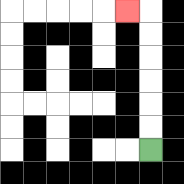{'start': '[6, 6]', 'end': '[5, 0]', 'path_directions': 'U,U,U,U,U,U,L', 'path_coordinates': '[[6, 6], [6, 5], [6, 4], [6, 3], [6, 2], [6, 1], [6, 0], [5, 0]]'}